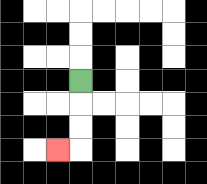{'start': '[3, 3]', 'end': '[2, 6]', 'path_directions': 'D,D,D,L', 'path_coordinates': '[[3, 3], [3, 4], [3, 5], [3, 6], [2, 6]]'}